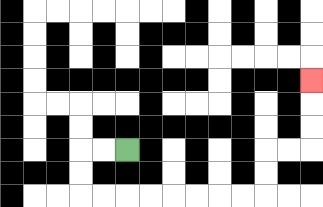{'start': '[5, 6]', 'end': '[13, 3]', 'path_directions': 'L,L,D,D,R,R,R,R,R,R,R,R,U,U,R,R,U,U,U', 'path_coordinates': '[[5, 6], [4, 6], [3, 6], [3, 7], [3, 8], [4, 8], [5, 8], [6, 8], [7, 8], [8, 8], [9, 8], [10, 8], [11, 8], [11, 7], [11, 6], [12, 6], [13, 6], [13, 5], [13, 4], [13, 3]]'}